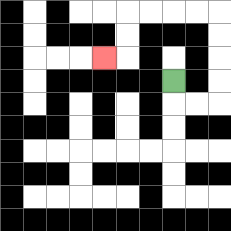{'start': '[7, 3]', 'end': '[4, 2]', 'path_directions': 'D,R,R,U,U,U,U,L,L,L,L,D,D,L', 'path_coordinates': '[[7, 3], [7, 4], [8, 4], [9, 4], [9, 3], [9, 2], [9, 1], [9, 0], [8, 0], [7, 0], [6, 0], [5, 0], [5, 1], [5, 2], [4, 2]]'}